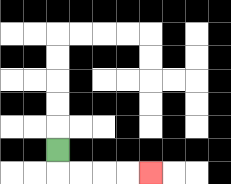{'start': '[2, 6]', 'end': '[6, 7]', 'path_directions': 'D,R,R,R,R', 'path_coordinates': '[[2, 6], [2, 7], [3, 7], [4, 7], [5, 7], [6, 7]]'}